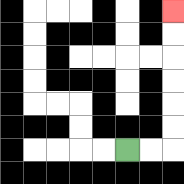{'start': '[5, 6]', 'end': '[7, 0]', 'path_directions': 'R,R,U,U,U,U,U,U', 'path_coordinates': '[[5, 6], [6, 6], [7, 6], [7, 5], [7, 4], [7, 3], [7, 2], [7, 1], [7, 0]]'}